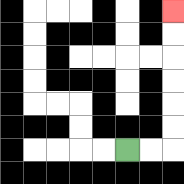{'start': '[5, 6]', 'end': '[7, 0]', 'path_directions': 'R,R,U,U,U,U,U,U', 'path_coordinates': '[[5, 6], [6, 6], [7, 6], [7, 5], [7, 4], [7, 3], [7, 2], [7, 1], [7, 0]]'}